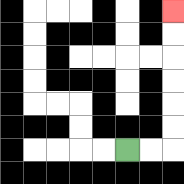{'start': '[5, 6]', 'end': '[7, 0]', 'path_directions': 'R,R,U,U,U,U,U,U', 'path_coordinates': '[[5, 6], [6, 6], [7, 6], [7, 5], [7, 4], [7, 3], [7, 2], [7, 1], [7, 0]]'}